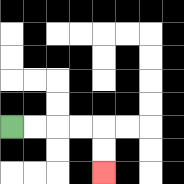{'start': '[0, 5]', 'end': '[4, 7]', 'path_directions': 'R,R,R,R,D,D', 'path_coordinates': '[[0, 5], [1, 5], [2, 5], [3, 5], [4, 5], [4, 6], [4, 7]]'}